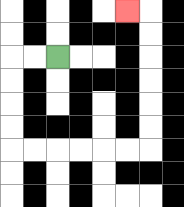{'start': '[2, 2]', 'end': '[5, 0]', 'path_directions': 'L,L,D,D,D,D,R,R,R,R,R,R,U,U,U,U,U,U,L', 'path_coordinates': '[[2, 2], [1, 2], [0, 2], [0, 3], [0, 4], [0, 5], [0, 6], [1, 6], [2, 6], [3, 6], [4, 6], [5, 6], [6, 6], [6, 5], [6, 4], [6, 3], [6, 2], [6, 1], [6, 0], [5, 0]]'}